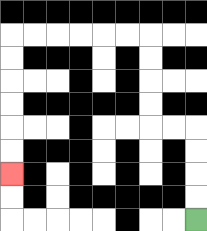{'start': '[8, 9]', 'end': '[0, 7]', 'path_directions': 'U,U,U,U,L,L,U,U,U,U,L,L,L,L,L,L,D,D,D,D,D,D', 'path_coordinates': '[[8, 9], [8, 8], [8, 7], [8, 6], [8, 5], [7, 5], [6, 5], [6, 4], [6, 3], [6, 2], [6, 1], [5, 1], [4, 1], [3, 1], [2, 1], [1, 1], [0, 1], [0, 2], [0, 3], [0, 4], [0, 5], [0, 6], [0, 7]]'}